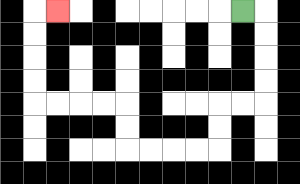{'start': '[10, 0]', 'end': '[2, 0]', 'path_directions': 'R,D,D,D,D,L,L,D,D,L,L,L,L,U,U,L,L,L,L,U,U,U,U,R', 'path_coordinates': '[[10, 0], [11, 0], [11, 1], [11, 2], [11, 3], [11, 4], [10, 4], [9, 4], [9, 5], [9, 6], [8, 6], [7, 6], [6, 6], [5, 6], [5, 5], [5, 4], [4, 4], [3, 4], [2, 4], [1, 4], [1, 3], [1, 2], [1, 1], [1, 0], [2, 0]]'}